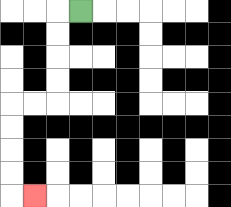{'start': '[3, 0]', 'end': '[1, 8]', 'path_directions': 'L,D,D,D,D,L,L,D,D,D,D,R', 'path_coordinates': '[[3, 0], [2, 0], [2, 1], [2, 2], [2, 3], [2, 4], [1, 4], [0, 4], [0, 5], [0, 6], [0, 7], [0, 8], [1, 8]]'}